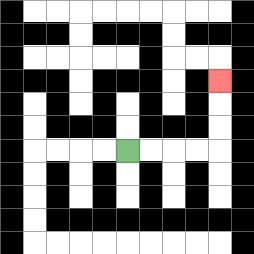{'start': '[5, 6]', 'end': '[9, 3]', 'path_directions': 'R,R,R,R,U,U,U', 'path_coordinates': '[[5, 6], [6, 6], [7, 6], [8, 6], [9, 6], [9, 5], [9, 4], [9, 3]]'}